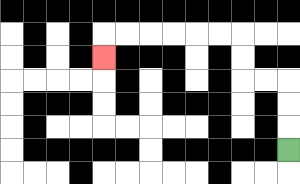{'start': '[12, 6]', 'end': '[4, 2]', 'path_directions': 'U,U,U,L,L,U,U,L,L,L,L,L,L,D', 'path_coordinates': '[[12, 6], [12, 5], [12, 4], [12, 3], [11, 3], [10, 3], [10, 2], [10, 1], [9, 1], [8, 1], [7, 1], [6, 1], [5, 1], [4, 1], [4, 2]]'}